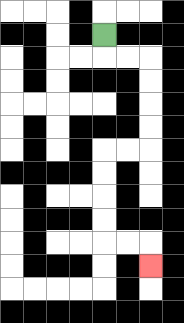{'start': '[4, 1]', 'end': '[6, 11]', 'path_directions': 'D,R,R,D,D,D,D,L,L,D,D,D,D,R,R,D', 'path_coordinates': '[[4, 1], [4, 2], [5, 2], [6, 2], [6, 3], [6, 4], [6, 5], [6, 6], [5, 6], [4, 6], [4, 7], [4, 8], [4, 9], [4, 10], [5, 10], [6, 10], [6, 11]]'}